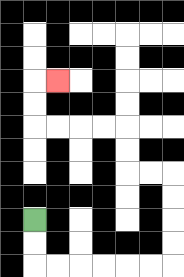{'start': '[1, 9]', 'end': '[2, 3]', 'path_directions': 'D,D,R,R,R,R,R,R,U,U,U,U,L,L,U,U,L,L,L,L,U,U,R', 'path_coordinates': '[[1, 9], [1, 10], [1, 11], [2, 11], [3, 11], [4, 11], [5, 11], [6, 11], [7, 11], [7, 10], [7, 9], [7, 8], [7, 7], [6, 7], [5, 7], [5, 6], [5, 5], [4, 5], [3, 5], [2, 5], [1, 5], [1, 4], [1, 3], [2, 3]]'}